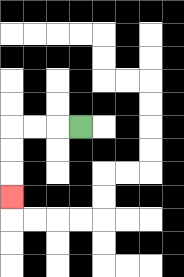{'start': '[3, 5]', 'end': '[0, 8]', 'path_directions': 'L,L,L,D,D,D', 'path_coordinates': '[[3, 5], [2, 5], [1, 5], [0, 5], [0, 6], [0, 7], [0, 8]]'}